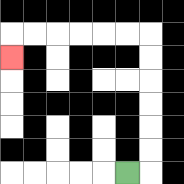{'start': '[5, 7]', 'end': '[0, 2]', 'path_directions': 'R,U,U,U,U,U,U,L,L,L,L,L,L,D', 'path_coordinates': '[[5, 7], [6, 7], [6, 6], [6, 5], [6, 4], [6, 3], [6, 2], [6, 1], [5, 1], [4, 1], [3, 1], [2, 1], [1, 1], [0, 1], [0, 2]]'}